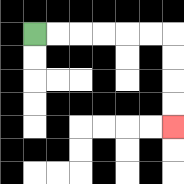{'start': '[1, 1]', 'end': '[7, 5]', 'path_directions': 'R,R,R,R,R,R,D,D,D,D', 'path_coordinates': '[[1, 1], [2, 1], [3, 1], [4, 1], [5, 1], [6, 1], [7, 1], [7, 2], [7, 3], [7, 4], [7, 5]]'}